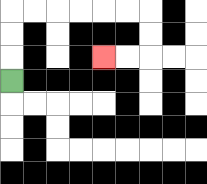{'start': '[0, 3]', 'end': '[4, 2]', 'path_directions': 'U,U,U,R,R,R,R,R,R,D,D,L,L', 'path_coordinates': '[[0, 3], [0, 2], [0, 1], [0, 0], [1, 0], [2, 0], [3, 0], [4, 0], [5, 0], [6, 0], [6, 1], [6, 2], [5, 2], [4, 2]]'}